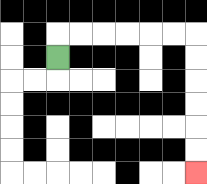{'start': '[2, 2]', 'end': '[8, 7]', 'path_directions': 'U,R,R,R,R,R,R,D,D,D,D,D,D', 'path_coordinates': '[[2, 2], [2, 1], [3, 1], [4, 1], [5, 1], [6, 1], [7, 1], [8, 1], [8, 2], [8, 3], [8, 4], [8, 5], [8, 6], [8, 7]]'}